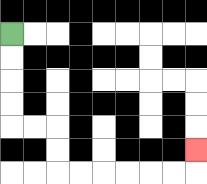{'start': '[0, 1]', 'end': '[8, 6]', 'path_directions': 'D,D,D,D,R,R,D,D,R,R,R,R,R,R,U', 'path_coordinates': '[[0, 1], [0, 2], [0, 3], [0, 4], [0, 5], [1, 5], [2, 5], [2, 6], [2, 7], [3, 7], [4, 7], [5, 7], [6, 7], [7, 7], [8, 7], [8, 6]]'}